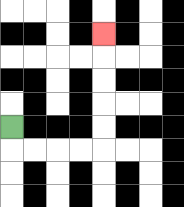{'start': '[0, 5]', 'end': '[4, 1]', 'path_directions': 'D,R,R,R,R,U,U,U,U,U', 'path_coordinates': '[[0, 5], [0, 6], [1, 6], [2, 6], [3, 6], [4, 6], [4, 5], [4, 4], [4, 3], [4, 2], [4, 1]]'}